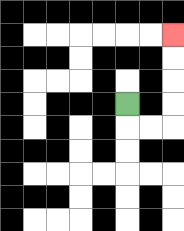{'start': '[5, 4]', 'end': '[7, 1]', 'path_directions': 'D,R,R,U,U,U,U', 'path_coordinates': '[[5, 4], [5, 5], [6, 5], [7, 5], [7, 4], [7, 3], [7, 2], [7, 1]]'}